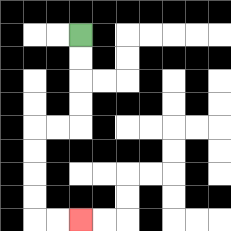{'start': '[3, 1]', 'end': '[3, 9]', 'path_directions': 'D,D,D,D,L,L,D,D,D,D,R,R', 'path_coordinates': '[[3, 1], [3, 2], [3, 3], [3, 4], [3, 5], [2, 5], [1, 5], [1, 6], [1, 7], [1, 8], [1, 9], [2, 9], [3, 9]]'}